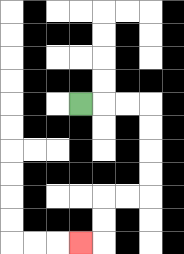{'start': '[3, 4]', 'end': '[3, 10]', 'path_directions': 'R,R,R,D,D,D,D,L,L,D,D,L', 'path_coordinates': '[[3, 4], [4, 4], [5, 4], [6, 4], [6, 5], [6, 6], [6, 7], [6, 8], [5, 8], [4, 8], [4, 9], [4, 10], [3, 10]]'}